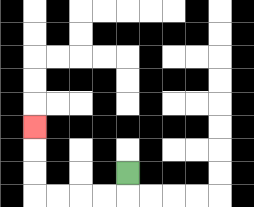{'start': '[5, 7]', 'end': '[1, 5]', 'path_directions': 'D,L,L,L,L,U,U,U', 'path_coordinates': '[[5, 7], [5, 8], [4, 8], [3, 8], [2, 8], [1, 8], [1, 7], [1, 6], [1, 5]]'}